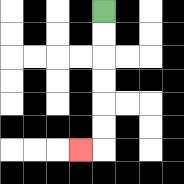{'start': '[4, 0]', 'end': '[3, 6]', 'path_directions': 'D,D,D,D,D,D,L', 'path_coordinates': '[[4, 0], [4, 1], [4, 2], [4, 3], [4, 4], [4, 5], [4, 6], [3, 6]]'}